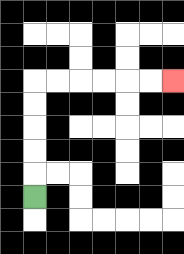{'start': '[1, 8]', 'end': '[7, 3]', 'path_directions': 'U,U,U,U,U,R,R,R,R,R,R', 'path_coordinates': '[[1, 8], [1, 7], [1, 6], [1, 5], [1, 4], [1, 3], [2, 3], [3, 3], [4, 3], [5, 3], [6, 3], [7, 3]]'}